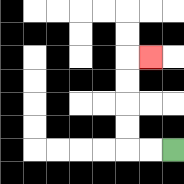{'start': '[7, 6]', 'end': '[6, 2]', 'path_directions': 'L,L,U,U,U,U,R', 'path_coordinates': '[[7, 6], [6, 6], [5, 6], [5, 5], [5, 4], [5, 3], [5, 2], [6, 2]]'}